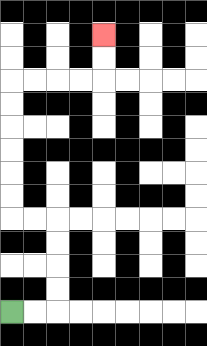{'start': '[0, 13]', 'end': '[4, 1]', 'path_directions': 'R,R,U,U,U,U,L,L,U,U,U,U,U,U,R,R,R,R,U,U', 'path_coordinates': '[[0, 13], [1, 13], [2, 13], [2, 12], [2, 11], [2, 10], [2, 9], [1, 9], [0, 9], [0, 8], [0, 7], [0, 6], [0, 5], [0, 4], [0, 3], [1, 3], [2, 3], [3, 3], [4, 3], [4, 2], [4, 1]]'}